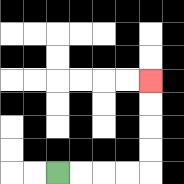{'start': '[2, 7]', 'end': '[6, 3]', 'path_directions': 'R,R,R,R,U,U,U,U', 'path_coordinates': '[[2, 7], [3, 7], [4, 7], [5, 7], [6, 7], [6, 6], [6, 5], [6, 4], [6, 3]]'}